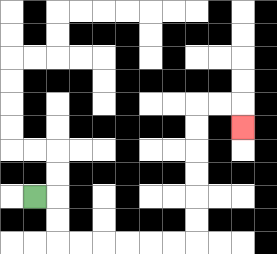{'start': '[1, 8]', 'end': '[10, 5]', 'path_directions': 'R,D,D,R,R,R,R,R,R,U,U,U,U,U,U,R,R,D', 'path_coordinates': '[[1, 8], [2, 8], [2, 9], [2, 10], [3, 10], [4, 10], [5, 10], [6, 10], [7, 10], [8, 10], [8, 9], [8, 8], [8, 7], [8, 6], [8, 5], [8, 4], [9, 4], [10, 4], [10, 5]]'}